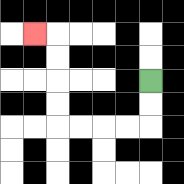{'start': '[6, 3]', 'end': '[1, 1]', 'path_directions': 'D,D,L,L,L,L,U,U,U,U,L', 'path_coordinates': '[[6, 3], [6, 4], [6, 5], [5, 5], [4, 5], [3, 5], [2, 5], [2, 4], [2, 3], [2, 2], [2, 1], [1, 1]]'}